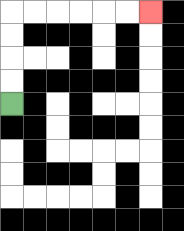{'start': '[0, 4]', 'end': '[6, 0]', 'path_directions': 'U,U,U,U,R,R,R,R,R,R', 'path_coordinates': '[[0, 4], [0, 3], [0, 2], [0, 1], [0, 0], [1, 0], [2, 0], [3, 0], [4, 0], [5, 0], [6, 0]]'}